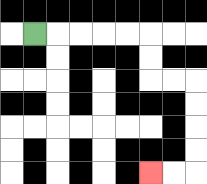{'start': '[1, 1]', 'end': '[6, 7]', 'path_directions': 'R,R,R,R,R,D,D,R,R,D,D,D,D,L,L', 'path_coordinates': '[[1, 1], [2, 1], [3, 1], [4, 1], [5, 1], [6, 1], [6, 2], [6, 3], [7, 3], [8, 3], [8, 4], [8, 5], [8, 6], [8, 7], [7, 7], [6, 7]]'}